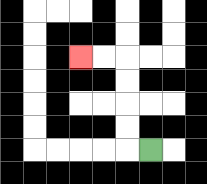{'start': '[6, 6]', 'end': '[3, 2]', 'path_directions': 'L,U,U,U,U,L,L', 'path_coordinates': '[[6, 6], [5, 6], [5, 5], [5, 4], [5, 3], [5, 2], [4, 2], [3, 2]]'}